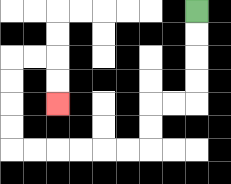{'start': '[8, 0]', 'end': '[2, 4]', 'path_directions': 'D,D,D,D,L,L,D,D,L,L,L,L,L,L,U,U,U,U,R,R,D,D', 'path_coordinates': '[[8, 0], [8, 1], [8, 2], [8, 3], [8, 4], [7, 4], [6, 4], [6, 5], [6, 6], [5, 6], [4, 6], [3, 6], [2, 6], [1, 6], [0, 6], [0, 5], [0, 4], [0, 3], [0, 2], [1, 2], [2, 2], [2, 3], [2, 4]]'}